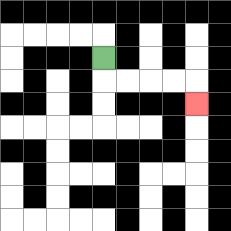{'start': '[4, 2]', 'end': '[8, 4]', 'path_directions': 'D,R,R,R,R,D', 'path_coordinates': '[[4, 2], [4, 3], [5, 3], [6, 3], [7, 3], [8, 3], [8, 4]]'}